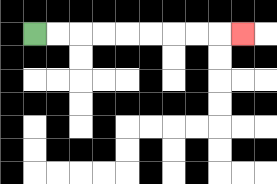{'start': '[1, 1]', 'end': '[10, 1]', 'path_directions': 'R,R,R,R,R,R,R,R,R', 'path_coordinates': '[[1, 1], [2, 1], [3, 1], [4, 1], [5, 1], [6, 1], [7, 1], [8, 1], [9, 1], [10, 1]]'}